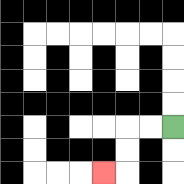{'start': '[7, 5]', 'end': '[4, 7]', 'path_directions': 'L,L,D,D,L', 'path_coordinates': '[[7, 5], [6, 5], [5, 5], [5, 6], [5, 7], [4, 7]]'}